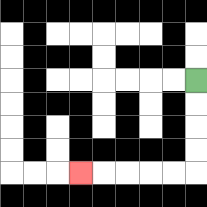{'start': '[8, 3]', 'end': '[3, 7]', 'path_directions': 'D,D,D,D,L,L,L,L,L', 'path_coordinates': '[[8, 3], [8, 4], [8, 5], [8, 6], [8, 7], [7, 7], [6, 7], [5, 7], [4, 7], [3, 7]]'}